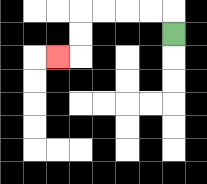{'start': '[7, 1]', 'end': '[2, 2]', 'path_directions': 'U,L,L,L,L,D,D,L', 'path_coordinates': '[[7, 1], [7, 0], [6, 0], [5, 0], [4, 0], [3, 0], [3, 1], [3, 2], [2, 2]]'}